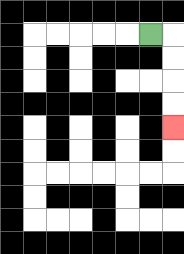{'start': '[6, 1]', 'end': '[7, 5]', 'path_directions': 'R,D,D,D,D', 'path_coordinates': '[[6, 1], [7, 1], [7, 2], [7, 3], [7, 4], [7, 5]]'}